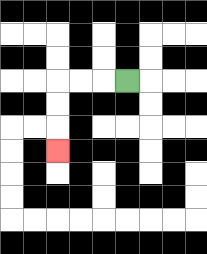{'start': '[5, 3]', 'end': '[2, 6]', 'path_directions': 'L,L,L,D,D,D', 'path_coordinates': '[[5, 3], [4, 3], [3, 3], [2, 3], [2, 4], [2, 5], [2, 6]]'}